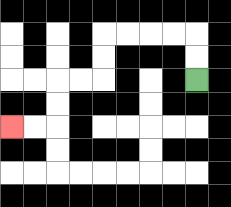{'start': '[8, 3]', 'end': '[0, 5]', 'path_directions': 'U,U,L,L,L,L,D,D,L,L,D,D,L,L', 'path_coordinates': '[[8, 3], [8, 2], [8, 1], [7, 1], [6, 1], [5, 1], [4, 1], [4, 2], [4, 3], [3, 3], [2, 3], [2, 4], [2, 5], [1, 5], [0, 5]]'}